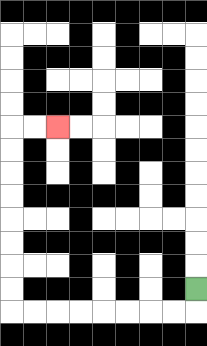{'start': '[8, 12]', 'end': '[2, 5]', 'path_directions': 'D,L,L,L,L,L,L,L,L,U,U,U,U,U,U,U,U,R,R', 'path_coordinates': '[[8, 12], [8, 13], [7, 13], [6, 13], [5, 13], [4, 13], [3, 13], [2, 13], [1, 13], [0, 13], [0, 12], [0, 11], [0, 10], [0, 9], [0, 8], [0, 7], [0, 6], [0, 5], [1, 5], [2, 5]]'}